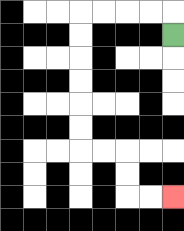{'start': '[7, 1]', 'end': '[7, 8]', 'path_directions': 'U,L,L,L,L,D,D,D,D,D,D,R,R,D,D,R,R', 'path_coordinates': '[[7, 1], [7, 0], [6, 0], [5, 0], [4, 0], [3, 0], [3, 1], [3, 2], [3, 3], [3, 4], [3, 5], [3, 6], [4, 6], [5, 6], [5, 7], [5, 8], [6, 8], [7, 8]]'}